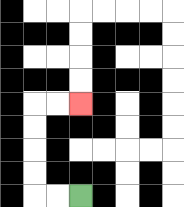{'start': '[3, 8]', 'end': '[3, 4]', 'path_directions': 'L,L,U,U,U,U,R,R', 'path_coordinates': '[[3, 8], [2, 8], [1, 8], [1, 7], [1, 6], [1, 5], [1, 4], [2, 4], [3, 4]]'}